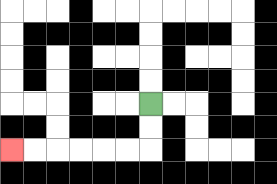{'start': '[6, 4]', 'end': '[0, 6]', 'path_directions': 'D,D,L,L,L,L,L,L', 'path_coordinates': '[[6, 4], [6, 5], [6, 6], [5, 6], [4, 6], [3, 6], [2, 6], [1, 6], [0, 6]]'}